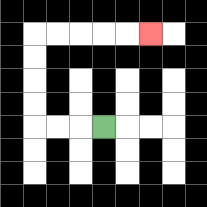{'start': '[4, 5]', 'end': '[6, 1]', 'path_directions': 'L,L,L,U,U,U,U,R,R,R,R,R', 'path_coordinates': '[[4, 5], [3, 5], [2, 5], [1, 5], [1, 4], [1, 3], [1, 2], [1, 1], [2, 1], [3, 1], [4, 1], [5, 1], [6, 1]]'}